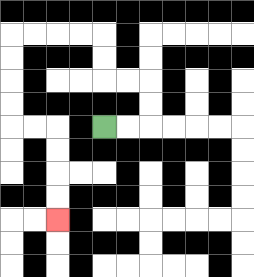{'start': '[4, 5]', 'end': '[2, 9]', 'path_directions': 'R,R,U,U,L,L,U,U,L,L,L,L,D,D,D,D,R,R,D,D,D,D', 'path_coordinates': '[[4, 5], [5, 5], [6, 5], [6, 4], [6, 3], [5, 3], [4, 3], [4, 2], [4, 1], [3, 1], [2, 1], [1, 1], [0, 1], [0, 2], [0, 3], [0, 4], [0, 5], [1, 5], [2, 5], [2, 6], [2, 7], [2, 8], [2, 9]]'}